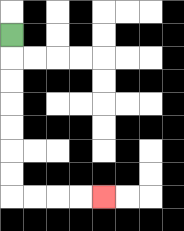{'start': '[0, 1]', 'end': '[4, 8]', 'path_directions': 'D,D,D,D,D,D,D,R,R,R,R', 'path_coordinates': '[[0, 1], [0, 2], [0, 3], [0, 4], [0, 5], [0, 6], [0, 7], [0, 8], [1, 8], [2, 8], [3, 8], [4, 8]]'}